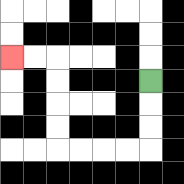{'start': '[6, 3]', 'end': '[0, 2]', 'path_directions': 'D,D,D,L,L,L,L,U,U,U,U,L,L', 'path_coordinates': '[[6, 3], [6, 4], [6, 5], [6, 6], [5, 6], [4, 6], [3, 6], [2, 6], [2, 5], [2, 4], [2, 3], [2, 2], [1, 2], [0, 2]]'}